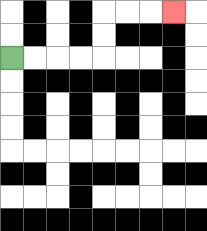{'start': '[0, 2]', 'end': '[7, 0]', 'path_directions': 'R,R,R,R,U,U,R,R,R', 'path_coordinates': '[[0, 2], [1, 2], [2, 2], [3, 2], [4, 2], [4, 1], [4, 0], [5, 0], [6, 0], [7, 0]]'}